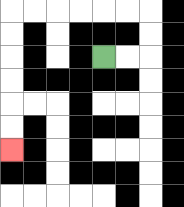{'start': '[4, 2]', 'end': '[0, 6]', 'path_directions': 'R,R,U,U,L,L,L,L,L,L,D,D,D,D,D,D', 'path_coordinates': '[[4, 2], [5, 2], [6, 2], [6, 1], [6, 0], [5, 0], [4, 0], [3, 0], [2, 0], [1, 0], [0, 0], [0, 1], [0, 2], [0, 3], [0, 4], [0, 5], [0, 6]]'}